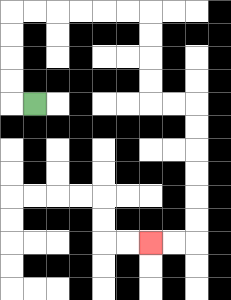{'start': '[1, 4]', 'end': '[6, 10]', 'path_directions': 'L,U,U,U,U,R,R,R,R,R,R,D,D,D,D,R,R,D,D,D,D,D,D,L,L', 'path_coordinates': '[[1, 4], [0, 4], [0, 3], [0, 2], [0, 1], [0, 0], [1, 0], [2, 0], [3, 0], [4, 0], [5, 0], [6, 0], [6, 1], [6, 2], [6, 3], [6, 4], [7, 4], [8, 4], [8, 5], [8, 6], [8, 7], [8, 8], [8, 9], [8, 10], [7, 10], [6, 10]]'}